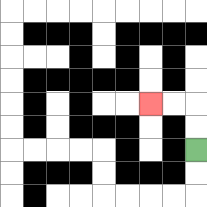{'start': '[8, 6]', 'end': '[6, 4]', 'path_directions': 'U,U,L,L', 'path_coordinates': '[[8, 6], [8, 5], [8, 4], [7, 4], [6, 4]]'}